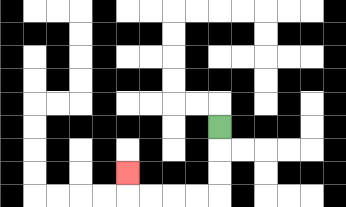{'start': '[9, 5]', 'end': '[5, 7]', 'path_directions': 'D,D,D,L,L,L,L,U', 'path_coordinates': '[[9, 5], [9, 6], [9, 7], [9, 8], [8, 8], [7, 8], [6, 8], [5, 8], [5, 7]]'}